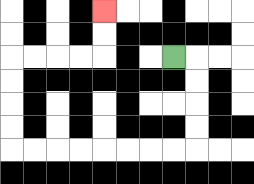{'start': '[7, 2]', 'end': '[4, 0]', 'path_directions': 'R,D,D,D,D,L,L,L,L,L,L,L,L,U,U,U,U,R,R,R,R,U,U', 'path_coordinates': '[[7, 2], [8, 2], [8, 3], [8, 4], [8, 5], [8, 6], [7, 6], [6, 6], [5, 6], [4, 6], [3, 6], [2, 6], [1, 6], [0, 6], [0, 5], [0, 4], [0, 3], [0, 2], [1, 2], [2, 2], [3, 2], [4, 2], [4, 1], [4, 0]]'}